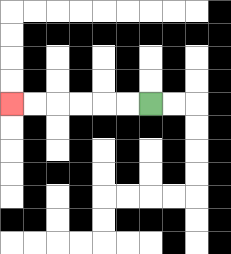{'start': '[6, 4]', 'end': '[0, 4]', 'path_directions': 'L,L,L,L,L,L', 'path_coordinates': '[[6, 4], [5, 4], [4, 4], [3, 4], [2, 4], [1, 4], [0, 4]]'}